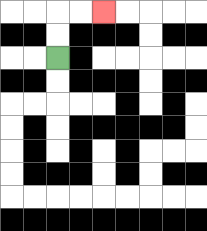{'start': '[2, 2]', 'end': '[4, 0]', 'path_directions': 'U,U,R,R', 'path_coordinates': '[[2, 2], [2, 1], [2, 0], [3, 0], [4, 0]]'}